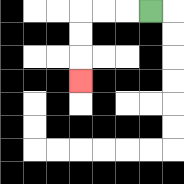{'start': '[6, 0]', 'end': '[3, 3]', 'path_directions': 'L,L,L,D,D,D', 'path_coordinates': '[[6, 0], [5, 0], [4, 0], [3, 0], [3, 1], [3, 2], [3, 3]]'}